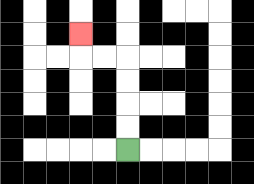{'start': '[5, 6]', 'end': '[3, 1]', 'path_directions': 'U,U,U,U,L,L,U', 'path_coordinates': '[[5, 6], [5, 5], [5, 4], [5, 3], [5, 2], [4, 2], [3, 2], [3, 1]]'}